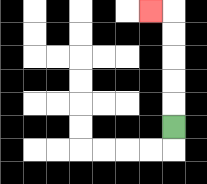{'start': '[7, 5]', 'end': '[6, 0]', 'path_directions': 'U,U,U,U,U,L', 'path_coordinates': '[[7, 5], [7, 4], [7, 3], [7, 2], [7, 1], [7, 0], [6, 0]]'}